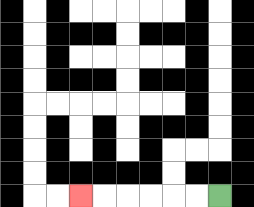{'start': '[9, 8]', 'end': '[3, 8]', 'path_directions': 'L,L,L,L,L,L', 'path_coordinates': '[[9, 8], [8, 8], [7, 8], [6, 8], [5, 8], [4, 8], [3, 8]]'}